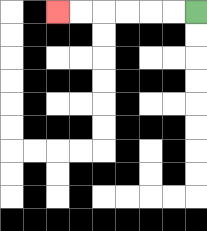{'start': '[8, 0]', 'end': '[2, 0]', 'path_directions': 'L,L,L,L,L,L', 'path_coordinates': '[[8, 0], [7, 0], [6, 0], [5, 0], [4, 0], [3, 0], [2, 0]]'}